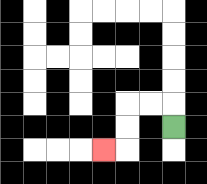{'start': '[7, 5]', 'end': '[4, 6]', 'path_directions': 'U,L,L,D,D,L', 'path_coordinates': '[[7, 5], [7, 4], [6, 4], [5, 4], [5, 5], [5, 6], [4, 6]]'}